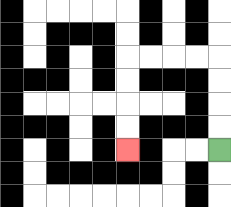{'start': '[9, 6]', 'end': '[5, 6]', 'path_directions': 'U,U,U,U,L,L,L,L,D,D,D,D', 'path_coordinates': '[[9, 6], [9, 5], [9, 4], [9, 3], [9, 2], [8, 2], [7, 2], [6, 2], [5, 2], [5, 3], [5, 4], [5, 5], [5, 6]]'}